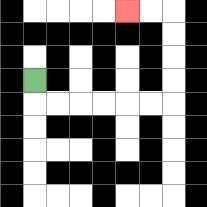{'start': '[1, 3]', 'end': '[5, 0]', 'path_directions': 'D,R,R,R,R,R,R,U,U,U,U,L,L', 'path_coordinates': '[[1, 3], [1, 4], [2, 4], [3, 4], [4, 4], [5, 4], [6, 4], [7, 4], [7, 3], [7, 2], [7, 1], [7, 0], [6, 0], [5, 0]]'}